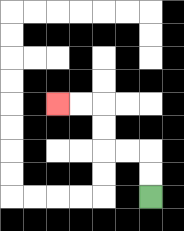{'start': '[6, 8]', 'end': '[2, 4]', 'path_directions': 'U,U,L,L,U,U,L,L', 'path_coordinates': '[[6, 8], [6, 7], [6, 6], [5, 6], [4, 6], [4, 5], [4, 4], [3, 4], [2, 4]]'}